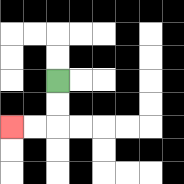{'start': '[2, 3]', 'end': '[0, 5]', 'path_directions': 'D,D,L,L', 'path_coordinates': '[[2, 3], [2, 4], [2, 5], [1, 5], [0, 5]]'}